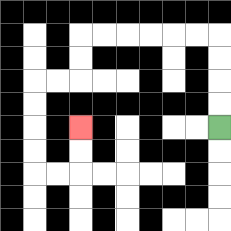{'start': '[9, 5]', 'end': '[3, 5]', 'path_directions': 'U,U,U,U,L,L,L,L,L,L,D,D,L,L,D,D,D,D,R,R,U,U', 'path_coordinates': '[[9, 5], [9, 4], [9, 3], [9, 2], [9, 1], [8, 1], [7, 1], [6, 1], [5, 1], [4, 1], [3, 1], [3, 2], [3, 3], [2, 3], [1, 3], [1, 4], [1, 5], [1, 6], [1, 7], [2, 7], [3, 7], [3, 6], [3, 5]]'}